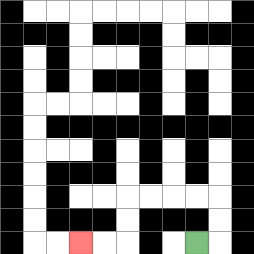{'start': '[8, 10]', 'end': '[3, 10]', 'path_directions': 'R,U,U,L,L,L,L,D,D,L,L', 'path_coordinates': '[[8, 10], [9, 10], [9, 9], [9, 8], [8, 8], [7, 8], [6, 8], [5, 8], [5, 9], [5, 10], [4, 10], [3, 10]]'}